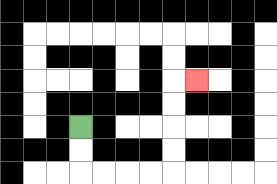{'start': '[3, 5]', 'end': '[8, 3]', 'path_directions': 'D,D,R,R,R,R,U,U,U,U,R', 'path_coordinates': '[[3, 5], [3, 6], [3, 7], [4, 7], [5, 7], [6, 7], [7, 7], [7, 6], [7, 5], [7, 4], [7, 3], [8, 3]]'}